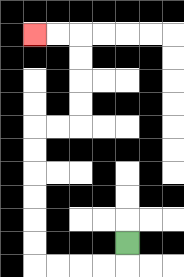{'start': '[5, 10]', 'end': '[1, 1]', 'path_directions': 'D,L,L,L,L,U,U,U,U,U,U,R,R,U,U,U,U,L,L', 'path_coordinates': '[[5, 10], [5, 11], [4, 11], [3, 11], [2, 11], [1, 11], [1, 10], [1, 9], [1, 8], [1, 7], [1, 6], [1, 5], [2, 5], [3, 5], [3, 4], [3, 3], [3, 2], [3, 1], [2, 1], [1, 1]]'}